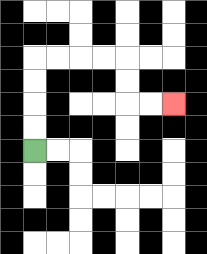{'start': '[1, 6]', 'end': '[7, 4]', 'path_directions': 'U,U,U,U,R,R,R,R,D,D,R,R', 'path_coordinates': '[[1, 6], [1, 5], [1, 4], [1, 3], [1, 2], [2, 2], [3, 2], [4, 2], [5, 2], [5, 3], [5, 4], [6, 4], [7, 4]]'}